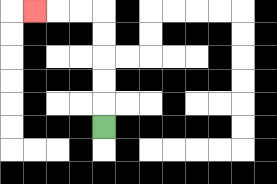{'start': '[4, 5]', 'end': '[1, 0]', 'path_directions': 'U,U,U,U,U,L,L,L', 'path_coordinates': '[[4, 5], [4, 4], [4, 3], [4, 2], [4, 1], [4, 0], [3, 0], [2, 0], [1, 0]]'}